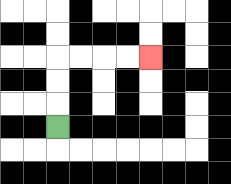{'start': '[2, 5]', 'end': '[6, 2]', 'path_directions': 'U,U,U,R,R,R,R', 'path_coordinates': '[[2, 5], [2, 4], [2, 3], [2, 2], [3, 2], [4, 2], [5, 2], [6, 2]]'}